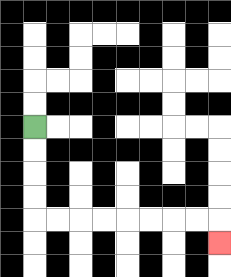{'start': '[1, 5]', 'end': '[9, 10]', 'path_directions': 'D,D,D,D,R,R,R,R,R,R,R,R,D', 'path_coordinates': '[[1, 5], [1, 6], [1, 7], [1, 8], [1, 9], [2, 9], [3, 9], [4, 9], [5, 9], [6, 9], [7, 9], [8, 9], [9, 9], [9, 10]]'}